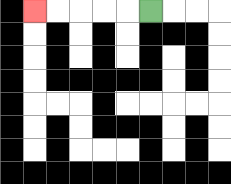{'start': '[6, 0]', 'end': '[1, 0]', 'path_directions': 'L,L,L,L,L', 'path_coordinates': '[[6, 0], [5, 0], [4, 0], [3, 0], [2, 0], [1, 0]]'}